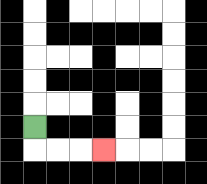{'start': '[1, 5]', 'end': '[4, 6]', 'path_directions': 'D,R,R,R', 'path_coordinates': '[[1, 5], [1, 6], [2, 6], [3, 6], [4, 6]]'}